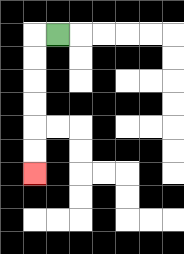{'start': '[2, 1]', 'end': '[1, 7]', 'path_directions': 'L,D,D,D,D,D,D', 'path_coordinates': '[[2, 1], [1, 1], [1, 2], [1, 3], [1, 4], [1, 5], [1, 6], [1, 7]]'}